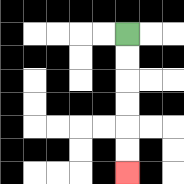{'start': '[5, 1]', 'end': '[5, 7]', 'path_directions': 'D,D,D,D,D,D', 'path_coordinates': '[[5, 1], [5, 2], [5, 3], [5, 4], [5, 5], [5, 6], [5, 7]]'}